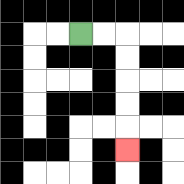{'start': '[3, 1]', 'end': '[5, 6]', 'path_directions': 'R,R,D,D,D,D,D', 'path_coordinates': '[[3, 1], [4, 1], [5, 1], [5, 2], [5, 3], [5, 4], [5, 5], [5, 6]]'}